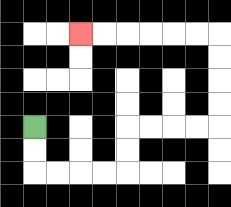{'start': '[1, 5]', 'end': '[3, 1]', 'path_directions': 'D,D,R,R,R,R,U,U,R,R,R,R,U,U,U,U,L,L,L,L,L,L', 'path_coordinates': '[[1, 5], [1, 6], [1, 7], [2, 7], [3, 7], [4, 7], [5, 7], [5, 6], [5, 5], [6, 5], [7, 5], [8, 5], [9, 5], [9, 4], [9, 3], [9, 2], [9, 1], [8, 1], [7, 1], [6, 1], [5, 1], [4, 1], [3, 1]]'}